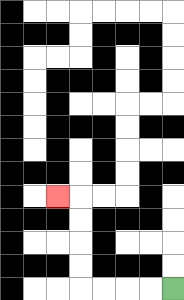{'start': '[7, 12]', 'end': '[2, 8]', 'path_directions': 'L,L,L,L,U,U,U,U,L', 'path_coordinates': '[[7, 12], [6, 12], [5, 12], [4, 12], [3, 12], [3, 11], [3, 10], [3, 9], [3, 8], [2, 8]]'}